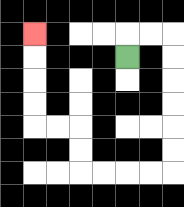{'start': '[5, 2]', 'end': '[1, 1]', 'path_directions': 'U,R,R,D,D,D,D,D,D,L,L,L,L,U,U,L,L,U,U,U,U', 'path_coordinates': '[[5, 2], [5, 1], [6, 1], [7, 1], [7, 2], [7, 3], [7, 4], [7, 5], [7, 6], [7, 7], [6, 7], [5, 7], [4, 7], [3, 7], [3, 6], [3, 5], [2, 5], [1, 5], [1, 4], [1, 3], [1, 2], [1, 1]]'}